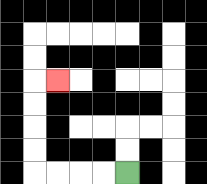{'start': '[5, 7]', 'end': '[2, 3]', 'path_directions': 'L,L,L,L,U,U,U,U,R', 'path_coordinates': '[[5, 7], [4, 7], [3, 7], [2, 7], [1, 7], [1, 6], [1, 5], [1, 4], [1, 3], [2, 3]]'}